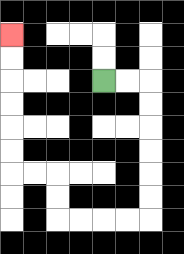{'start': '[4, 3]', 'end': '[0, 1]', 'path_directions': 'R,R,D,D,D,D,D,D,L,L,L,L,U,U,L,L,U,U,U,U,U,U', 'path_coordinates': '[[4, 3], [5, 3], [6, 3], [6, 4], [6, 5], [6, 6], [6, 7], [6, 8], [6, 9], [5, 9], [4, 9], [3, 9], [2, 9], [2, 8], [2, 7], [1, 7], [0, 7], [0, 6], [0, 5], [0, 4], [0, 3], [0, 2], [0, 1]]'}